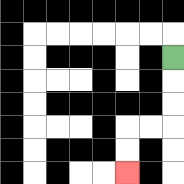{'start': '[7, 2]', 'end': '[5, 7]', 'path_directions': 'D,D,D,L,L,D,D', 'path_coordinates': '[[7, 2], [7, 3], [7, 4], [7, 5], [6, 5], [5, 5], [5, 6], [5, 7]]'}